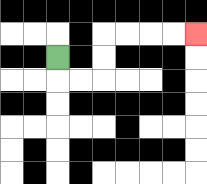{'start': '[2, 2]', 'end': '[8, 1]', 'path_directions': 'D,R,R,U,U,R,R,R,R', 'path_coordinates': '[[2, 2], [2, 3], [3, 3], [4, 3], [4, 2], [4, 1], [5, 1], [6, 1], [7, 1], [8, 1]]'}